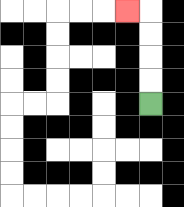{'start': '[6, 4]', 'end': '[5, 0]', 'path_directions': 'U,U,U,U,L', 'path_coordinates': '[[6, 4], [6, 3], [6, 2], [6, 1], [6, 0], [5, 0]]'}